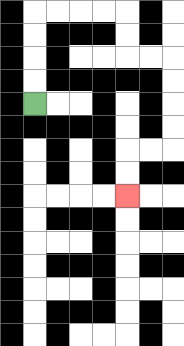{'start': '[1, 4]', 'end': '[5, 8]', 'path_directions': 'U,U,U,U,R,R,R,R,D,D,R,R,D,D,D,D,L,L,D,D', 'path_coordinates': '[[1, 4], [1, 3], [1, 2], [1, 1], [1, 0], [2, 0], [3, 0], [4, 0], [5, 0], [5, 1], [5, 2], [6, 2], [7, 2], [7, 3], [7, 4], [7, 5], [7, 6], [6, 6], [5, 6], [5, 7], [5, 8]]'}